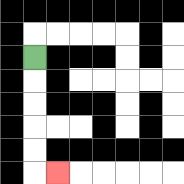{'start': '[1, 2]', 'end': '[2, 7]', 'path_directions': 'D,D,D,D,D,R', 'path_coordinates': '[[1, 2], [1, 3], [1, 4], [1, 5], [1, 6], [1, 7], [2, 7]]'}